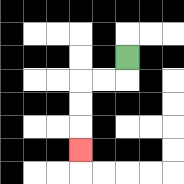{'start': '[5, 2]', 'end': '[3, 6]', 'path_directions': 'D,L,L,D,D,D', 'path_coordinates': '[[5, 2], [5, 3], [4, 3], [3, 3], [3, 4], [3, 5], [3, 6]]'}